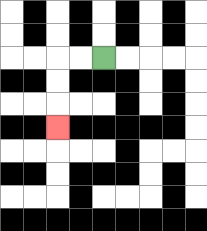{'start': '[4, 2]', 'end': '[2, 5]', 'path_directions': 'L,L,D,D,D', 'path_coordinates': '[[4, 2], [3, 2], [2, 2], [2, 3], [2, 4], [2, 5]]'}